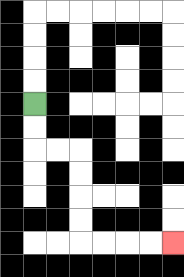{'start': '[1, 4]', 'end': '[7, 10]', 'path_directions': 'D,D,R,R,D,D,D,D,R,R,R,R', 'path_coordinates': '[[1, 4], [1, 5], [1, 6], [2, 6], [3, 6], [3, 7], [3, 8], [3, 9], [3, 10], [4, 10], [5, 10], [6, 10], [7, 10]]'}